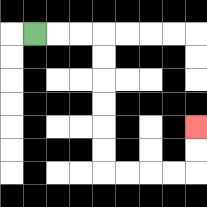{'start': '[1, 1]', 'end': '[8, 5]', 'path_directions': 'R,R,R,D,D,D,D,D,D,R,R,R,R,U,U', 'path_coordinates': '[[1, 1], [2, 1], [3, 1], [4, 1], [4, 2], [4, 3], [4, 4], [4, 5], [4, 6], [4, 7], [5, 7], [6, 7], [7, 7], [8, 7], [8, 6], [8, 5]]'}